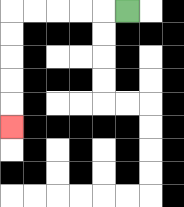{'start': '[5, 0]', 'end': '[0, 5]', 'path_directions': 'L,L,L,L,L,D,D,D,D,D', 'path_coordinates': '[[5, 0], [4, 0], [3, 0], [2, 0], [1, 0], [0, 0], [0, 1], [0, 2], [0, 3], [0, 4], [0, 5]]'}